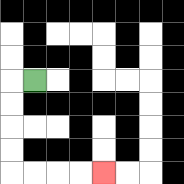{'start': '[1, 3]', 'end': '[4, 7]', 'path_directions': 'L,D,D,D,D,R,R,R,R', 'path_coordinates': '[[1, 3], [0, 3], [0, 4], [0, 5], [0, 6], [0, 7], [1, 7], [2, 7], [3, 7], [4, 7]]'}